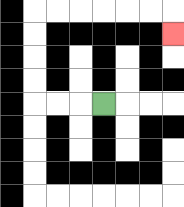{'start': '[4, 4]', 'end': '[7, 1]', 'path_directions': 'L,L,L,U,U,U,U,R,R,R,R,R,R,D', 'path_coordinates': '[[4, 4], [3, 4], [2, 4], [1, 4], [1, 3], [1, 2], [1, 1], [1, 0], [2, 0], [3, 0], [4, 0], [5, 0], [6, 0], [7, 0], [7, 1]]'}